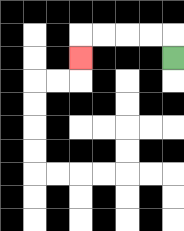{'start': '[7, 2]', 'end': '[3, 2]', 'path_directions': 'U,L,L,L,L,D', 'path_coordinates': '[[7, 2], [7, 1], [6, 1], [5, 1], [4, 1], [3, 1], [3, 2]]'}